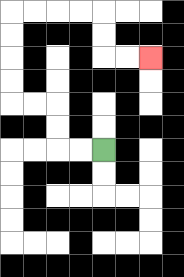{'start': '[4, 6]', 'end': '[6, 2]', 'path_directions': 'L,L,U,U,L,L,U,U,U,U,R,R,R,R,D,D,R,R', 'path_coordinates': '[[4, 6], [3, 6], [2, 6], [2, 5], [2, 4], [1, 4], [0, 4], [0, 3], [0, 2], [0, 1], [0, 0], [1, 0], [2, 0], [3, 0], [4, 0], [4, 1], [4, 2], [5, 2], [6, 2]]'}